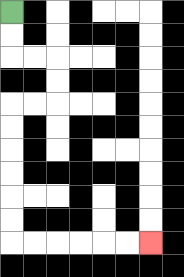{'start': '[0, 0]', 'end': '[6, 10]', 'path_directions': 'D,D,R,R,D,D,L,L,D,D,D,D,D,D,R,R,R,R,R,R', 'path_coordinates': '[[0, 0], [0, 1], [0, 2], [1, 2], [2, 2], [2, 3], [2, 4], [1, 4], [0, 4], [0, 5], [0, 6], [0, 7], [0, 8], [0, 9], [0, 10], [1, 10], [2, 10], [3, 10], [4, 10], [5, 10], [6, 10]]'}